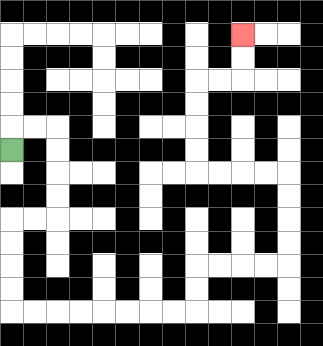{'start': '[0, 6]', 'end': '[10, 1]', 'path_directions': 'U,R,R,D,D,D,D,L,L,D,D,D,D,R,R,R,R,R,R,R,R,U,U,R,R,R,R,U,U,U,U,L,L,L,L,U,U,U,U,R,R,U,U', 'path_coordinates': '[[0, 6], [0, 5], [1, 5], [2, 5], [2, 6], [2, 7], [2, 8], [2, 9], [1, 9], [0, 9], [0, 10], [0, 11], [0, 12], [0, 13], [1, 13], [2, 13], [3, 13], [4, 13], [5, 13], [6, 13], [7, 13], [8, 13], [8, 12], [8, 11], [9, 11], [10, 11], [11, 11], [12, 11], [12, 10], [12, 9], [12, 8], [12, 7], [11, 7], [10, 7], [9, 7], [8, 7], [8, 6], [8, 5], [8, 4], [8, 3], [9, 3], [10, 3], [10, 2], [10, 1]]'}